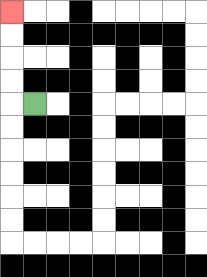{'start': '[1, 4]', 'end': '[0, 0]', 'path_directions': 'L,U,U,U,U', 'path_coordinates': '[[1, 4], [0, 4], [0, 3], [0, 2], [0, 1], [0, 0]]'}